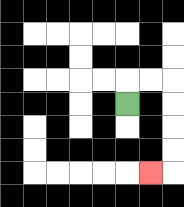{'start': '[5, 4]', 'end': '[6, 7]', 'path_directions': 'U,R,R,D,D,D,D,L', 'path_coordinates': '[[5, 4], [5, 3], [6, 3], [7, 3], [7, 4], [7, 5], [7, 6], [7, 7], [6, 7]]'}